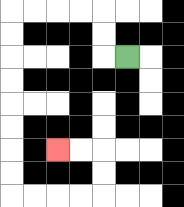{'start': '[5, 2]', 'end': '[2, 6]', 'path_directions': 'L,U,U,L,L,L,L,D,D,D,D,D,D,D,D,R,R,R,R,U,U,L,L', 'path_coordinates': '[[5, 2], [4, 2], [4, 1], [4, 0], [3, 0], [2, 0], [1, 0], [0, 0], [0, 1], [0, 2], [0, 3], [0, 4], [0, 5], [0, 6], [0, 7], [0, 8], [1, 8], [2, 8], [3, 8], [4, 8], [4, 7], [4, 6], [3, 6], [2, 6]]'}